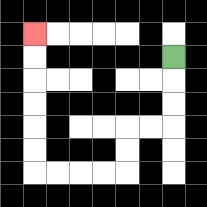{'start': '[7, 2]', 'end': '[1, 1]', 'path_directions': 'D,D,D,L,L,D,D,L,L,L,L,U,U,U,U,U,U', 'path_coordinates': '[[7, 2], [7, 3], [7, 4], [7, 5], [6, 5], [5, 5], [5, 6], [5, 7], [4, 7], [3, 7], [2, 7], [1, 7], [1, 6], [1, 5], [1, 4], [1, 3], [1, 2], [1, 1]]'}